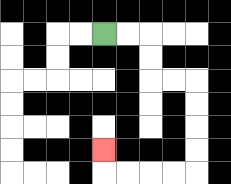{'start': '[4, 1]', 'end': '[4, 6]', 'path_directions': 'R,R,D,D,R,R,D,D,D,D,L,L,L,L,U', 'path_coordinates': '[[4, 1], [5, 1], [6, 1], [6, 2], [6, 3], [7, 3], [8, 3], [8, 4], [8, 5], [8, 6], [8, 7], [7, 7], [6, 7], [5, 7], [4, 7], [4, 6]]'}